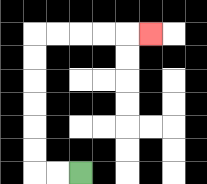{'start': '[3, 7]', 'end': '[6, 1]', 'path_directions': 'L,L,U,U,U,U,U,U,R,R,R,R,R', 'path_coordinates': '[[3, 7], [2, 7], [1, 7], [1, 6], [1, 5], [1, 4], [1, 3], [1, 2], [1, 1], [2, 1], [3, 1], [4, 1], [5, 1], [6, 1]]'}